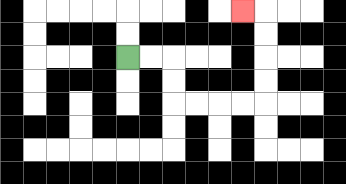{'start': '[5, 2]', 'end': '[10, 0]', 'path_directions': 'R,R,D,D,R,R,R,R,U,U,U,U,L', 'path_coordinates': '[[5, 2], [6, 2], [7, 2], [7, 3], [7, 4], [8, 4], [9, 4], [10, 4], [11, 4], [11, 3], [11, 2], [11, 1], [11, 0], [10, 0]]'}